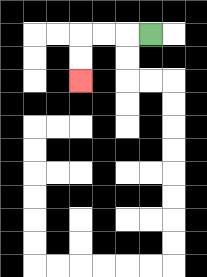{'start': '[6, 1]', 'end': '[3, 3]', 'path_directions': 'L,L,L,D,D', 'path_coordinates': '[[6, 1], [5, 1], [4, 1], [3, 1], [3, 2], [3, 3]]'}